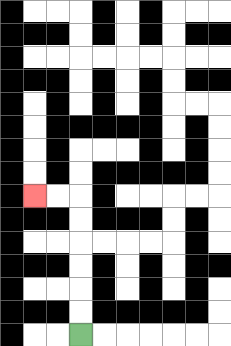{'start': '[3, 14]', 'end': '[1, 8]', 'path_directions': 'U,U,U,U,U,U,L,L', 'path_coordinates': '[[3, 14], [3, 13], [3, 12], [3, 11], [3, 10], [3, 9], [3, 8], [2, 8], [1, 8]]'}